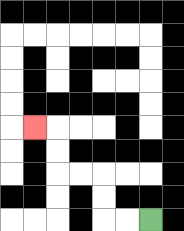{'start': '[6, 9]', 'end': '[1, 5]', 'path_directions': 'L,L,U,U,L,L,U,U,L', 'path_coordinates': '[[6, 9], [5, 9], [4, 9], [4, 8], [4, 7], [3, 7], [2, 7], [2, 6], [2, 5], [1, 5]]'}